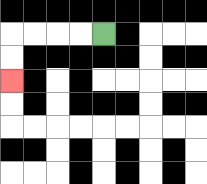{'start': '[4, 1]', 'end': '[0, 3]', 'path_directions': 'L,L,L,L,D,D', 'path_coordinates': '[[4, 1], [3, 1], [2, 1], [1, 1], [0, 1], [0, 2], [0, 3]]'}